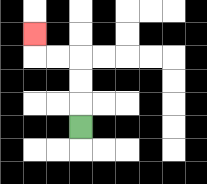{'start': '[3, 5]', 'end': '[1, 1]', 'path_directions': 'U,U,U,L,L,U', 'path_coordinates': '[[3, 5], [3, 4], [3, 3], [3, 2], [2, 2], [1, 2], [1, 1]]'}